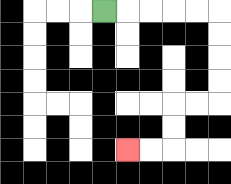{'start': '[4, 0]', 'end': '[5, 6]', 'path_directions': 'R,R,R,R,R,D,D,D,D,L,L,D,D,L,L', 'path_coordinates': '[[4, 0], [5, 0], [6, 0], [7, 0], [8, 0], [9, 0], [9, 1], [9, 2], [9, 3], [9, 4], [8, 4], [7, 4], [7, 5], [7, 6], [6, 6], [5, 6]]'}